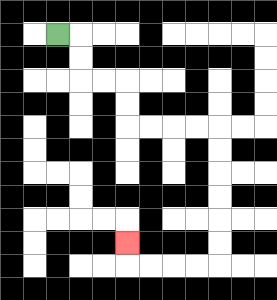{'start': '[2, 1]', 'end': '[5, 10]', 'path_directions': 'R,D,D,R,R,D,D,R,R,R,R,D,D,D,D,D,D,L,L,L,L,U', 'path_coordinates': '[[2, 1], [3, 1], [3, 2], [3, 3], [4, 3], [5, 3], [5, 4], [5, 5], [6, 5], [7, 5], [8, 5], [9, 5], [9, 6], [9, 7], [9, 8], [9, 9], [9, 10], [9, 11], [8, 11], [7, 11], [6, 11], [5, 11], [5, 10]]'}